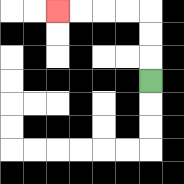{'start': '[6, 3]', 'end': '[2, 0]', 'path_directions': 'U,U,U,L,L,L,L', 'path_coordinates': '[[6, 3], [6, 2], [6, 1], [6, 0], [5, 0], [4, 0], [3, 0], [2, 0]]'}